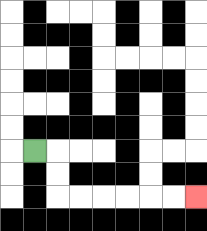{'start': '[1, 6]', 'end': '[8, 8]', 'path_directions': 'R,D,D,R,R,R,R,R,R', 'path_coordinates': '[[1, 6], [2, 6], [2, 7], [2, 8], [3, 8], [4, 8], [5, 8], [6, 8], [7, 8], [8, 8]]'}